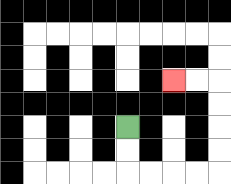{'start': '[5, 5]', 'end': '[7, 3]', 'path_directions': 'D,D,R,R,R,R,U,U,U,U,L,L', 'path_coordinates': '[[5, 5], [5, 6], [5, 7], [6, 7], [7, 7], [8, 7], [9, 7], [9, 6], [9, 5], [9, 4], [9, 3], [8, 3], [7, 3]]'}